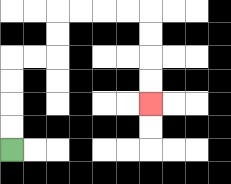{'start': '[0, 6]', 'end': '[6, 4]', 'path_directions': 'U,U,U,U,R,R,U,U,R,R,R,R,D,D,D,D', 'path_coordinates': '[[0, 6], [0, 5], [0, 4], [0, 3], [0, 2], [1, 2], [2, 2], [2, 1], [2, 0], [3, 0], [4, 0], [5, 0], [6, 0], [6, 1], [6, 2], [6, 3], [6, 4]]'}